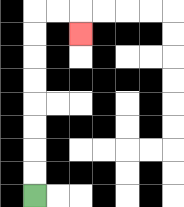{'start': '[1, 8]', 'end': '[3, 1]', 'path_directions': 'U,U,U,U,U,U,U,U,R,R,D', 'path_coordinates': '[[1, 8], [1, 7], [1, 6], [1, 5], [1, 4], [1, 3], [1, 2], [1, 1], [1, 0], [2, 0], [3, 0], [3, 1]]'}